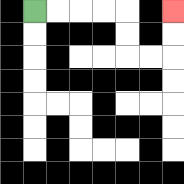{'start': '[1, 0]', 'end': '[7, 0]', 'path_directions': 'R,R,R,R,D,D,R,R,U,U', 'path_coordinates': '[[1, 0], [2, 0], [3, 0], [4, 0], [5, 0], [5, 1], [5, 2], [6, 2], [7, 2], [7, 1], [7, 0]]'}